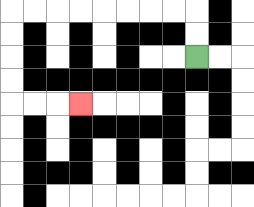{'start': '[8, 2]', 'end': '[3, 4]', 'path_directions': 'U,U,L,L,L,L,L,L,L,L,D,D,D,D,R,R,R', 'path_coordinates': '[[8, 2], [8, 1], [8, 0], [7, 0], [6, 0], [5, 0], [4, 0], [3, 0], [2, 0], [1, 0], [0, 0], [0, 1], [0, 2], [0, 3], [0, 4], [1, 4], [2, 4], [3, 4]]'}